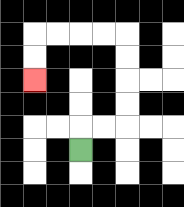{'start': '[3, 6]', 'end': '[1, 3]', 'path_directions': 'U,R,R,U,U,U,U,L,L,L,L,D,D', 'path_coordinates': '[[3, 6], [3, 5], [4, 5], [5, 5], [5, 4], [5, 3], [5, 2], [5, 1], [4, 1], [3, 1], [2, 1], [1, 1], [1, 2], [1, 3]]'}